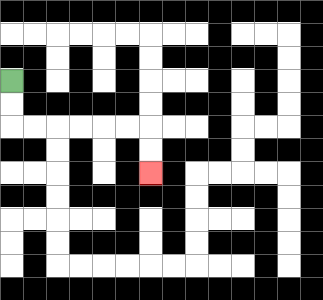{'start': '[0, 3]', 'end': '[6, 7]', 'path_directions': 'D,D,R,R,R,R,R,R,D,D', 'path_coordinates': '[[0, 3], [0, 4], [0, 5], [1, 5], [2, 5], [3, 5], [4, 5], [5, 5], [6, 5], [6, 6], [6, 7]]'}